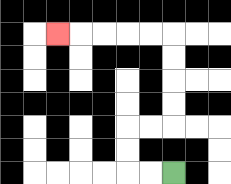{'start': '[7, 7]', 'end': '[2, 1]', 'path_directions': 'L,L,U,U,R,R,U,U,U,U,L,L,L,L,L', 'path_coordinates': '[[7, 7], [6, 7], [5, 7], [5, 6], [5, 5], [6, 5], [7, 5], [7, 4], [7, 3], [7, 2], [7, 1], [6, 1], [5, 1], [4, 1], [3, 1], [2, 1]]'}